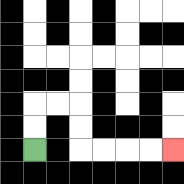{'start': '[1, 6]', 'end': '[7, 6]', 'path_directions': 'U,U,R,R,D,D,R,R,R,R', 'path_coordinates': '[[1, 6], [1, 5], [1, 4], [2, 4], [3, 4], [3, 5], [3, 6], [4, 6], [5, 6], [6, 6], [7, 6]]'}